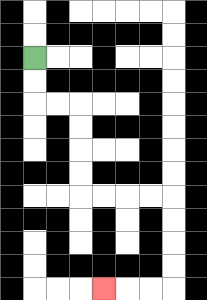{'start': '[1, 2]', 'end': '[4, 12]', 'path_directions': 'D,D,R,R,D,D,D,D,R,R,R,R,D,D,D,D,L,L,L', 'path_coordinates': '[[1, 2], [1, 3], [1, 4], [2, 4], [3, 4], [3, 5], [3, 6], [3, 7], [3, 8], [4, 8], [5, 8], [6, 8], [7, 8], [7, 9], [7, 10], [7, 11], [7, 12], [6, 12], [5, 12], [4, 12]]'}